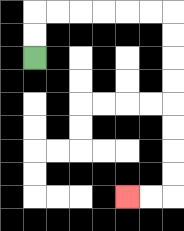{'start': '[1, 2]', 'end': '[5, 8]', 'path_directions': 'U,U,R,R,R,R,R,R,D,D,D,D,D,D,D,D,L,L', 'path_coordinates': '[[1, 2], [1, 1], [1, 0], [2, 0], [3, 0], [4, 0], [5, 0], [6, 0], [7, 0], [7, 1], [7, 2], [7, 3], [7, 4], [7, 5], [7, 6], [7, 7], [7, 8], [6, 8], [5, 8]]'}